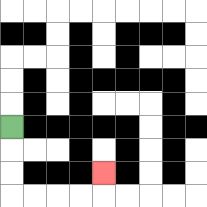{'start': '[0, 5]', 'end': '[4, 7]', 'path_directions': 'D,D,D,R,R,R,R,U', 'path_coordinates': '[[0, 5], [0, 6], [0, 7], [0, 8], [1, 8], [2, 8], [3, 8], [4, 8], [4, 7]]'}